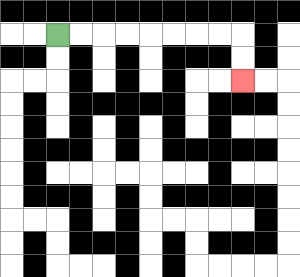{'start': '[2, 1]', 'end': '[10, 3]', 'path_directions': 'R,R,R,R,R,R,R,R,D,D', 'path_coordinates': '[[2, 1], [3, 1], [4, 1], [5, 1], [6, 1], [7, 1], [8, 1], [9, 1], [10, 1], [10, 2], [10, 3]]'}